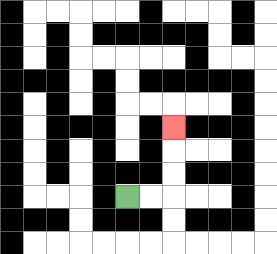{'start': '[5, 8]', 'end': '[7, 5]', 'path_directions': 'R,R,U,U,U', 'path_coordinates': '[[5, 8], [6, 8], [7, 8], [7, 7], [7, 6], [7, 5]]'}